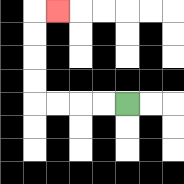{'start': '[5, 4]', 'end': '[2, 0]', 'path_directions': 'L,L,L,L,U,U,U,U,R', 'path_coordinates': '[[5, 4], [4, 4], [3, 4], [2, 4], [1, 4], [1, 3], [1, 2], [1, 1], [1, 0], [2, 0]]'}